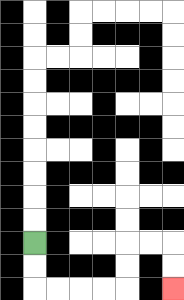{'start': '[1, 10]', 'end': '[7, 12]', 'path_directions': 'D,D,R,R,R,R,U,U,R,R,D,D', 'path_coordinates': '[[1, 10], [1, 11], [1, 12], [2, 12], [3, 12], [4, 12], [5, 12], [5, 11], [5, 10], [6, 10], [7, 10], [7, 11], [7, 12]]'}